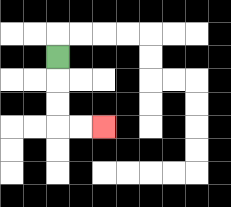{'start': '[2, 2]', 'end': '[4, 5]', 'path_directions': 'D,D,D,R,R', 'path_coordinates': '[[2, 2], [2, 3], [2, 4], [2, 5], [3, 5], [4, 5]]'}